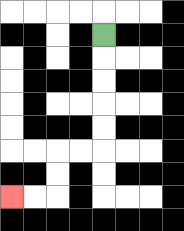{'start': '[4, 1]', 'end': '[0, 8]', 'path_directions': 'D,D,D,D,D,L,L,D,D,L,L', 'path_coordinates': '[[4, 1], [4, 2], [4, 3], [4, 4], [4, 5], [4, 6], [3, 6], [2, 6], [2, 7], [2, 8], [1, 8], [0, 8]]'}